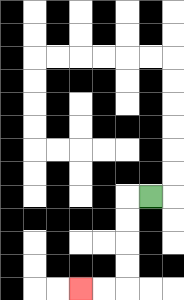{'start': '[6, 8]', 'end': '[3, 12]', 'path_directions': 'L,D,D,D,D,L,L', 'path_coordinates': '[[6, 8], [5, 8], [5, 9], [5, 10], [5, 11], [5, 12], [4, 12], [3, 12]]'}